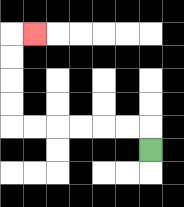{'start': '[6, 6]', 'end': '[1, 1]', 'path_directions': 'U,L,L,L,L,L,L,U,U,U,U,R', 'path_coordinates': '[[6, 6], [6, 5], [5, 5], [4, 5], [3, 5], [2, 5], [1, 5], [0, 5], [0, 4], [0, 3], [0, 2], [0, 1], [1, 1]]'}